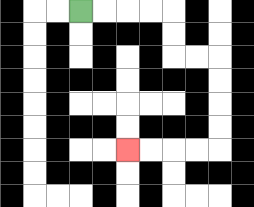{'start': '[3, 0]', 'end': '[5, 6]', 'path_directions': 'R,R,R,R,D,D,R,R,D,D,D,D,L,L,L,L', 'path_coordinates': '[[3, 0], [4, 0], [5, 0], [6, 0], [7, 0], [7, 1], [7, 2], [8, 2], [9, 2], [9, 3], [9, 4], [9, 5], [9, 6], [8, 6], [7, 6], [6, 6], [5, 6]]'}